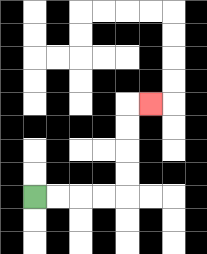{'start': '[1, 8]', 'end': '[6, 4]', 'path_directions': 'R,R,R,R,U,U,U,U,R', 'path_coordinates': '[[1, 8], [2, 8], [3, 8], [4, 8], [5, 8], [5, 7], [5, 6], [5, 5], [5, 4], [6, 4]]'}